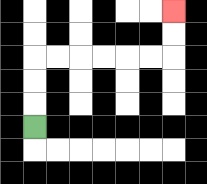{'start': '[1, 5]', 'end': '[7, 0]', 'path_directions': 'U,U,U,R,R,R,R,R,R,U,U', 'path_coordinates': '[[1, 5], [1, 4], [1, 3], [1, 2], [2, 2], [3, 2], [4, 2], [5, 2], [6, 2], [7, 2], [7, 1], [7, 0]]'}